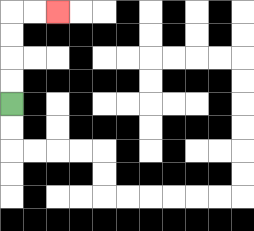{'start': '[0, 4]', 'end': '[2, 0]', 'path_directions': 'U,U,U,U,R,R', 'path_coordinates': '[[0, 4], [0, 3], [0, 2], [0, 1], [0, 0], [1, 0], [2, 0]]'}